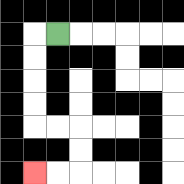{'start': '[2, 1]', 'end': '[1, 7]', 'path_directions': 'L,D,D,D,D,R,R,D,D,L,L', 'path_coordinates': '[[2, 1], [1, 1], [1, 2], [1, 3], [1, 4], [1, 5], [2, 5], [3, 5], [3, 6], [3, 7], [2, 7], [1, 7]]'}